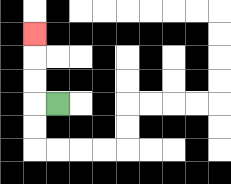{'start': '[2, 4]', 'end': '[1, 1]', 'path_directions': 'L,U,U,U', 'path_coordinates': '[[2, 4], [1, 4], [1, 3], [1, 2], [1, 1]]'}